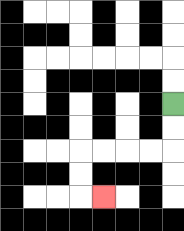{'start': '[7, 4]', 'end': '[4, 8]', 'path_directions': 'D,D,L,L,L,L,D,D,R', 'path_coordinates': '[[7, 4], [7, 5], [7, 6], [6, 6], [5, 6], [4, 6], [3, 6], [3, 7], [3, 8], [4, 8]]'}